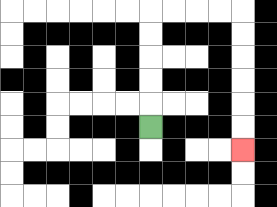{'start': '[6, 5]', 'end': '[10, 6]', 'path_directions': 'U,U,U,U,U,R,R,R,R,D,D,D,D,D,D', 'path_coordinates': '[[6, 5], [6, 4], [6, 3], [6, 2], [6, 1], [6, 0], [7, 0], [8, 0], [9, 0], [10, 0], [10, 1], [10, 2], [10, 3], [10, 4], [10, 5], [10, 6]]'}